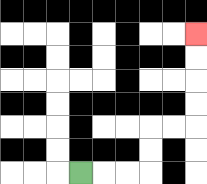{'start': '[3, 7]', 'end': '[8, 1]', 'path_directions': 'R,R,R,U,U,R,R,U,U,U,U', 'path_coordinates': '[[3, 7], [4, 7], [5, 7], [6, 7], [6, 6], [6, 5], [7, 5], [8, 5], [8, 4], [8, 3], [8, 2], [8, 1]]'}